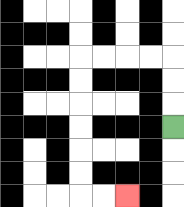{'start': '[7, 5]', 'end': '[5, 8]', 'path_directions': 'U,U,U,L,L,L,L,D,D,D,D,D,D,R,R', 'path_coordinates': '[[7, 5], [7, 4], [7, 3], [7, 2], [6, 2], [5, 2], [4, 2], [3, 2], [3, 3], [3, 4], [3, 5], [3, 6], [3, 7], [3, 8], [4, 8], [5, 8]]'}